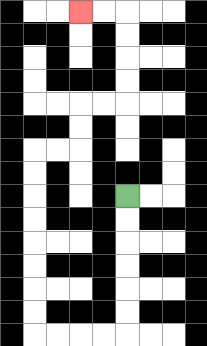{'start': '[5, 8]', 'end': '[3, 0]', 'path_directions': 'D,D,D,D,D,D,L,L,L,L,U,U,U,U,U,U,U,U,R,R,U,U,R,R,U,U,U,U,L,L', 'path_coordinates': '[[5, 8], [5, 9], [5, 10], [5, 11], [5, 12], [5, 13], [5, 14], [4, 14], [3, 14], [2, 14], [1, 14], [1, 13], [1, 12], [1, 11], [1, 10], [1, 9], [1, 8], [1, 7], [1, 6], [2, 6], [3, 6], [3, 5], [3, 4], [4, 4], [5, 4], [5, 3], [5, 2], [5, 1], [5, 0], [4, 0], [3, 0]]'}